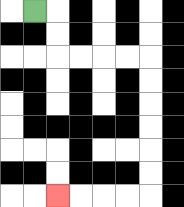{'start': '[1, 0]', 'end': '[2, 8]', 'path_directions': 'R,D,D,R,R,R,R,D,D,D,D,D,D,L,L,L,L', 'path_coordinates': '[[1, 0], [2, 0], [2, 1], [2, 2], [3, 2], [4, 2], [5, 2], [6, 2], [6, 3], [6, 4], [6, 5], [6, 6], [6, 7], [6, 8], [5, 8], [4, 8], [3, 8], [2, 8]]'}